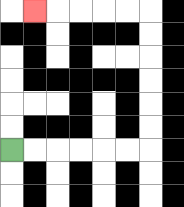{'start': '[0, 6]', 'end': '[1, 0]', 'path_directions': 'R,R,R,R,R,R,U,U,U,U,U,U,L,L,L,L,L', 'path_coordinates': '[[0, 6], [1, 6], [2, 6], [3, 6], [4, 6], [5, 6], [6, 6], [6, 5], [6, 4], [6, 3], [6, 2], [6, 1], [6, 0], [5, 0], [4, 0], [3, 0], [2, 0], [1, 0]]'}